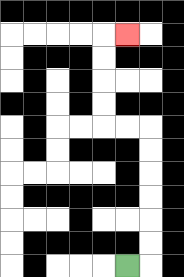{'start': '[5, 11]', 'end': '[5, 1]', 'path_directions': 'R,U,U,U,U,U,U,L,L,U,U,U,U,R', 'path_coordinates': '[[5, 11], [6, 11], [6, 10], [6, 9], [6, 8], [6, 7], [6, 6], [6, 5], [5, 5], [4, 5], [4, 4], [4, 3], [4, 2], [4, 1], [5, 1]]'}